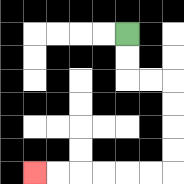{'start': '[5, 1]', 'end': '[1, 7]', 'path_directions': 'D,D,R,R,D,D,D,D,L,L,L,L,L,L', 'path_coordinates': '[[5, 1], [5, 2], [5, 3], [6, 3], [7, 3], [7, 4], [7, 5], [7, 6], [7, 7], [6, 7], [5, 7], [4, 7], [3, 7], [2, 7], [1, 7]]'}